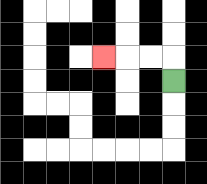{'start': '[7, 3]', 'end': '[4, 2]', 'path_directions': 'U,L,L,L', 'path_coordinates': '[[7, 3], [7, 2], [6, 2], [5, 2], [4, 2]]'}